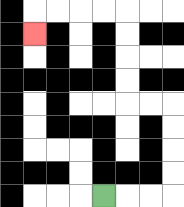{'start': '[4, 8]', 'end': '[1, 1]', 'path_directions': 'R,R,R,U,U,U,U,L,L,U,U,U,U,L,L,L,L,D', 'path_coordinates': '[[4, 8], [5, 8], [6, 8], [7, 8], [7, 7], [7, 6], [7, 5], [7, 4], [6, 4], [5, 4], [5, 3], [5, 2], [5, 1], [5, 0], [4, 0], [3, 0], [2, 0], [1, 0], [1, 1]]'}